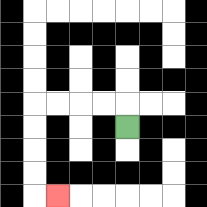{'start': '[5, 5]', 'end': '[2, 8]', 'path_directions': 'U,L,L,L,L,D,D,D,D,R', 'path_coordinates': '[[5, 5], [5, 4], [4, 4], [3, 4], [2, 4], [1, 4], [1, 5], [1, 6], [1, 7], [1, 8], [2, 8]]'}